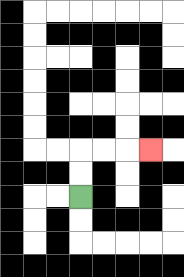{'start': '[3, 8]', 'end': '[6, 6]', 'path_directions': 'U,U,R,R,R', 'path_coordinates': '[[3, 8], [3, 7], [3, 6], [4, 6], [5, 6], [6, 6]]'}